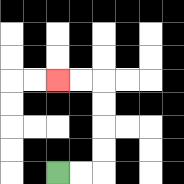{'start': '[2, 7]', 'end': '[2, 3]', 'path_directions': 'R,R,U,U,U,U,L,L', 'path_coordinates': '[[2, 7], [3, 7], [4, 7], [4, 6], [4, 5], [4, 4], [4, 3], [3, 3], [2, 3]]'}